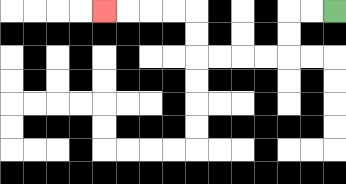{'start': '[14, 0]', 'end': '[4, 0]', 'path_directions': 'L,L,D,D,L,L,L,L,U,U,L,L,L,L', 'path_coordinates': '[[14, 0], [13, 0], [12, 0], [12, 1], [12, 2], [11, 2], [10, 2], [9, 2], [8, 2], [8, 1], [8, 0], [7, 0], [6, 0], [5, 0], [4, 0]]'}